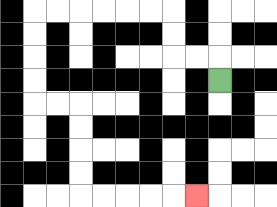{'start': '[9, 3]', 'end': '[8, 8]', 'path_directions': 'U,L,L,U,U,L,L,L,L,L,L,D,D,D,D,R,R,D,D,D,D,R,R,R,R,R', 'path_coordinates': '[[9, 3], [9, 2], [8, 2], [7, 2], [7, 1], [7, 0], [6, 0], [5, 0], [4, 0], [3, 0], [2, 0], [1, 0], [1, 1], [1, 2], [1, 3], [1, 4], [2, 4], [3, 4], [3, 5], [3, 6], [3, 7], [3, 8], [4, 8], [5, 8], [6, 8], [7, 8], [8, 8]]'}